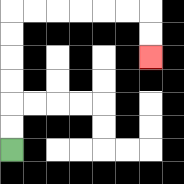{'start': '[0, 6]', 'end': '[6, 2]', 'path_directions': 'U,U,U,U,U,U,R,R,R,R,R,R,D,D', 'path_coordinates': '[[0, 6], [0, 5], [0, 4], [0, 3], [0, 2], [0, 1], [0, 0], [1, 0], [2, 0], [3, 0], [4, 0], [5, 0], [6, 0], [6, 1], [6, 2]]'}